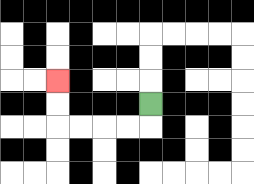{'start': '[6, 4]', 'end': '[2, 3]', 'path_directions': 'D,L,L,L,L,U,U', 'path_coordinates': '[[6, 4], [6, 5], [5, 5], [4, 5], [3, 5], [2, 5], [2, 4], [2, 3]]'}